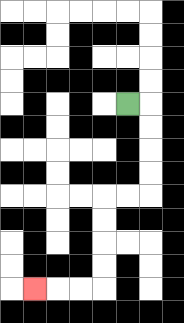{'start': '[5, 4]', 'end': '[1, 12]', 'path_directions': 'R,D,D,D,D,L,L,D,D,D,D,L,L,L', 'path_coordinates': '[[5, 4], [6, 4], [6, 5], [6, 6], [6, 7], [6, 8], [5, 8], [4, 8], [4, 9], [4, 10], [4, 11], [4, 12], [3, 12], [2, 12], [1, 12]]'}